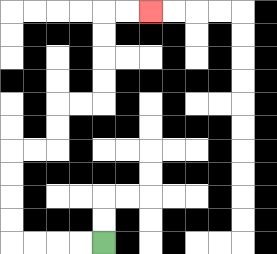{'start': '[4, 10]', 'end': '[6, 0]', 'path_directions': 'L,L,L,L,U,U,U,U,R,R,U,U,R,R,U,U,U,U,R,R', 'path_coordinates': '[[4, 10], [3, 10], [2, 10], [1, 10], [0, 10], [0, 9], [0, 8], [0, 7], [0, 6], [1, 6], [2, 6], [2, 5], [2, 4], [3, 4], [4, 4], [4, 3], [4, 2], [4, 1], [4, 0], [5, 0], [6, 0]]'}